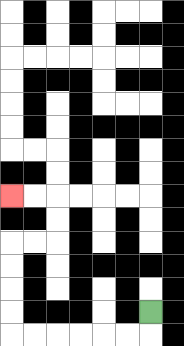{'start': '[6, 13]', 'end': '[0, 8]', 'path_directions': 'D,L,L,L,L,L,L,U,U,U,U,R,R,U,U,L,L', 'path_coordinates': '[[6, 13], [6, 14], [5, 14], [4, 14], [3, 14], [2, 14], [1, 14], [0, 14], [0, 13], [0, 12], [0, 11], [0, 10], [1, 10], [2, 10], [2, 9], [2, 8], [1, 8], [0, 8]]'}